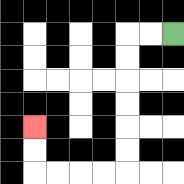{'start': '[7, 1]', 'end': '[1, 5]', 'path_directions': 'L,L,D,D,D,D,D,D,L,L,L,L,U,U', 'path_coordinates': '[[7, 1], [6, 1], [5, 1], [5, 2], [5, 3], [5, 4], [5, 5], [5, 6], [5, 7], [4, 7], [3, 7], [2, 7], [1, 7], [1, 6], [1, 5]]'}